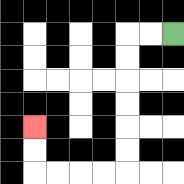{'start': '[7, 1]', 'end': '[1, 5]', 'path_directions': 'L,L,D,D,D,D,D,D,L,L,L,L,U,U', 'path_coordinates': '[[7, 1], [6, 1], [5, 1], [5, 2], [5, 3], [5, 4], [5, 5], [5, 6], [5, 7], [4, 7], [3, 7], [2, 7], [1, 7], [1, 6], [1, 5]]'}